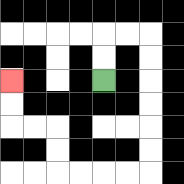{'start': '[4, 3]', 'end': '[0, 3]', 'path_directions': 'U,U,R,R,D,D,D,D,D,D,L,L,L,L,U,U,L,L,U,U', 'path_coordinates': '[[4, 3], [4, 2], [4, 1], [5, 1], [6, 1], [6, 2], [6, 3], [6, 4], [6, 5], [6, 6], [6, 7], [5, 7], [4, 7], [3, 7], [2, 7], [2, 6], [2, 5], [1, 5], [0, 5], [0, 4], [0, 3]]'}